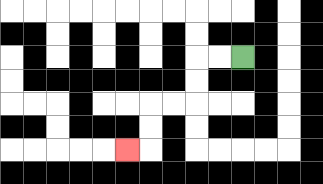{'start': '[10, 2]', 'end': '[5, 6]', 'path_directions': 'L,L,D,D,L,L,D,D,L', 'path_coordinates': '[[10, 2], [9, 2], [8, 2], [8, 3], [8, 4], [7, 4], [6, 4], [6, 5], [6, 6], [5, 6]]'}